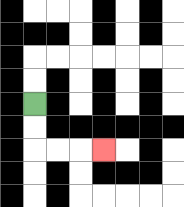{'start': '[1, 4]', 'end': '[4, 6]', 'path_directions': 'D,D,R,R,R', 'path_coordinates': '[[1, 4], [1, 5], [1, 6], [2, 6], [3, 6], [4, 6]]'}